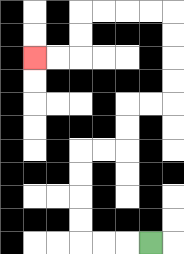{'start': '[6, 10]', 'end': '[1, 2]', 'path_directions': 'L,L,L,U,U,U,U,R,R,U,U,R,R,U,U,U,U,L,L,L,L,D,D,L,L', 'path_coordinates': '[[6, 10], [5, 10], [4, 10], [3, 10], [3, 9], [3, 8], [3, 7], [3, 6], [4, 6], [5, 6], [5, 5], [5, 4], [6, 4], [7, 4], [7, 3], [7, 2], [7, 1], [7, 0], [6, 0], [5, 0], [4, 0], [3, 0], [3, 1], [3, 2], [2, 2], [1, 2]]'}